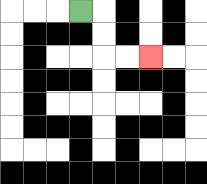{'start': '[3, 0]', 'end': '[6, 2]', 'path_directions': 'R,D,D,R,R', 'path_coordinates': '[[3, 0], [4, 0], [4, 1], [4, 2], [5, 2], [6, 2]]'}